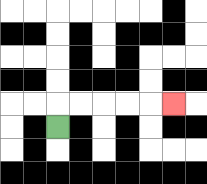{'start': '[2, 5]', 'end': '[7, 4]', 'path_directions': 'U,R,R,R,R,R', 'path_coordinates': '[[2, 5], [2, 4], [3, 4], [4, 4], [5, 4], [6, 4], [7, 4]]'}